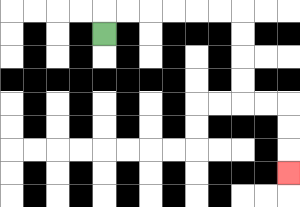{'start': '[4, 1]', 'end': '[12, 7]', 'path_directions': 'U,R,R,R,R,R,R,D,D,D,D,R,R,D,D,D', 'path_coordinates': '[[4, 1], [4, 0], [5, 0], [6, 0], [7, 0], [8, 0], [9, 0], [10, 0], [10, 1], [10, 2], [10, 3], [10, 4], [11, 4], [12, 4], [12, 5], [12, 6], [12, 7]]'}